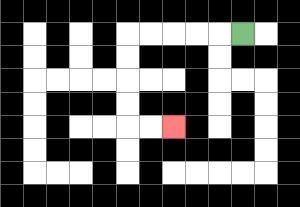{'start': '[10, 1]', 'end': '[7, 5]', 'path_directions': 'L,L,L,L,L,D,D,D,D,R,R', 'path_coordinates': '[[10, 1], [9, 1], [8, 1], [7, 1], [6, 1], [5, 1], [5, 2], [5, 3], [5, 4], [5, 5], [6, 5], [7, 5]]'}